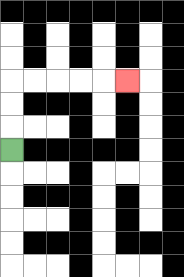{'start': '[0, 6]', 'end': '[5, 3]', 'path_directions': 'U,U,U,R,R,R,R,R', 'path_coordinates': '[[0, 6], [0, 5], [0, 4], [0, 3], [1, 3], [2, 3], [3, 3], [4, 3], [5, 3]]'}